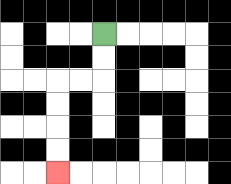{'start': '[4, 1]', 'end': '[2, 7]', 'path_directions': 'D,D,L,L,D,D,D,D', 'path_coordinates': '[[4, 1], [4, 2], [4, 3], [3, 3], [2, 3], [2, 4], [2, 5], [2, 6], [2, 7]]'}